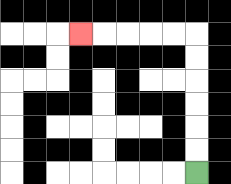{'start': '[8, 7]', 'end': '[3, 1]', 'path_directions': 'U,U,U,U,U,U,L,L,L,L,L', 'path_coordinates': '[[8, 7], [8, 6], [8, 5], [8, 4], [8, 3], [8, 2], [8, 1], [7, 1], [6, 1], [5, 1], [4, 1], [3, 1]]'}